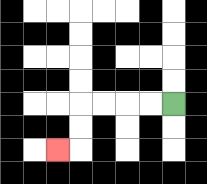{'start': '[7, 4]', 'end': '[2, 6]', 'path_directions': 'L,L,L,L,D,D,L', 'path_coordinates': '[[7, 4], [6, 4], [5, 4], [4, 4], [3, 4], [3, 5], [3, 6], [2, 6]]'}